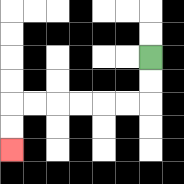{'start': '[6, 2]', 'end': '[0, 6]', 'path_directions': 'D,D,L,L,L,L,L,L,D,D', 'path_coordinates': '[[6, 2], [6, 3], [6, 4], [5, 4], [4, 4], [3, 4], [2, 4], [1, 4], [0, 4], [0, 5], [0, 6]]'}